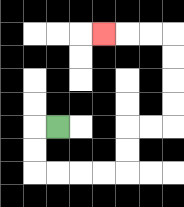{'start': '[2, 5]', 'end': '[4, 1]', 'path_directions': 'L,D,D,R,R,R,R,U,U,R,R,U,U,U,U,L,L,L', 'path_coordinates': '[[2, 5], [1, 5], [1, 6], [1, 7], [2, 7], [3, 7], [4, 7], [5, 7], [5, 6], [5, 5], [6, 5], [7, 5], [7, 4], [7, 3], [7, 2], [7, 1], [6, 1], [5, 1], [4, 1]]'}